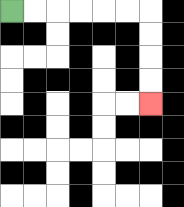{'start': '[0, 0]', 'end': '[6, 4]', 'path_directions': 'R,R,R,R,R,R,D,D,D,D', 'path_coordinates': '[[0, 0], [1, 0], [2, 0], [3, 0], [4, 0], [5, 0], [6, 0], [6, 1], [6, 2], [6, 3], [6, 4]]'}